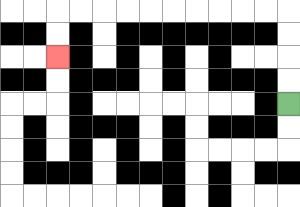{'start': '[12, 4]', 'end': '[2, 2]', 'path_directions': 'U,U,U,U,L,L,L,L,L,L,L,L,L,L,D,D', 'path_coordinates': '[[12, 4], [12, 3], [12, 2], [12, 1], [12, 0], [11, 0], [10, 0], [9, 0], [8, 0], [7, 0], [6, 0], [5, 0], [4, 0], [3, 0], [2, 0], [2, 1], [2, 2]]'}